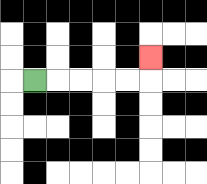{'start': '[1, 3]', 'end': '[6, 2]', 'path_directions': 'R,R,R,R,R,U', 'path_coordinates': '[[1, 3], [2, 3], [3, 3], [4, 3], [5, 3], [6, 3], [6, 2]]'}